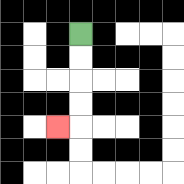{'start': '[3, 1]', 'end': '[2, 5]', 'path_directions': 'D,D,D,D,L', 'path_coordinates': '[[3, 1], [3, 2], [3, 3], [3, 4], [3, 5], [2, 5]]'}